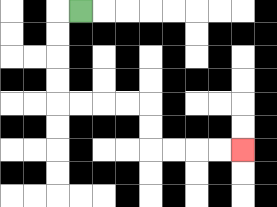{'start': '[3, 0]', 'end': '[10, 6]', 'path_directions': 'L,D,D,D,D,R,R,R,R,D,D,R,R,R,R', 'path_coordinates': '[[3, 0], [2, 0], [2, 1], [2, 2], [2, 3], [2, 4], [3, 4], [4, 4], [5, 4], [6, 4], [6, 5], [6, 6], [7, 6], [8, 6], [9, 6], [10, 6]]'}